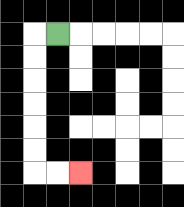{'start': '[2, 1]', 'end': '[3, 7]', 'path_directions': 'L,D,D,D,D,D,D,R,R', 'path_coordinates': '[[2, 1], [1, 1], [1, 2], [1, 3], [1, 4], [1, 5], [1, 6], [1, 7], [2, 7], [3, 7]]'}